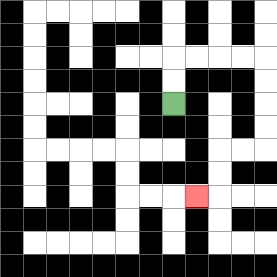{'start': '[7, 4]', 'end': '[8, 8]', 'path_directions': 'U,U,R,R,R,R,D,D,D,D,L,L,D,D,L', 'path_coordinates': '[[7, 4], [7, 3], [7, 2], [8, 2], [9, 2], [10, 2], [11, 2], [11, 3], [11, 4], [11, 5], [11, 6], [10, 6], [9, 6], [9, 7], [9, 8], [8, 8]]'}